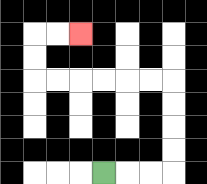{'start': '[4, 7]', 'end': '[3, 1]', 'path_directions': 'R,R,R,U,U,U,U,L,L,L,L,L,L,U,U,R,R', 'path_coordinates': '[[4, 7], [5, 7], [6, 7], [7, 7], [7, 6], [7, 5], [7, 4], [7, 3], [6, 3], [5, 3], [4, 3], [3, 3], [2, 3], [1, 3], [1, 2], [1, 1], [2, 1], [3, 1]]'}